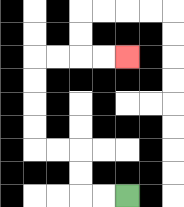{'start': '[5, 8]', 'end': '[5, 2]', 'path_directions': 'L,L,U,U,L,L,U,U,U,U,R,R,R,R', 'path_coordinates': '[[5, 8], [4, 8], [3, 8], [3, 7], [3, 6], [2, 6], [1, 6], [1, 5], [1, 4], [1, 3], [1, 2], [2, 2], [3, 2], [4, 2], [5, 2]]'}